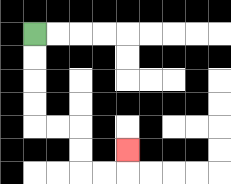{'start': '[1, 1]', 'end': '[5, 6]', 'path_directions': 'D,D,D,D,R,R,D,D,R,R,U', 'path_coordinates': '[[1, 1], [1, 2], [1, 3], [1, 4], [1, 5], [2, 5], [3, 5], [3, 6], [3, 7], [4, 7], [5, 7], [5, 6]]'}